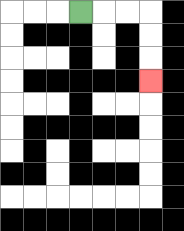{'start': '[3, 0]', 'end': '[6, 3]', 'path_directions': 'R,R,R,D,D,D', 'path_coordinates': '[[3, 0], [4, 0], [5, 0], [6, 0], [6, 1], [6, 2], [6, 3]]'}